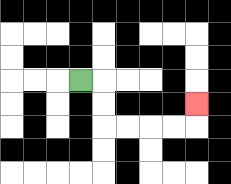{'start': '[3, 3]', 'end': '[8, 4]', 'path_directions': 'R,D,D,R,R,R,R,U', 'path_coordinates': '[[3, 3], [4, 3], [4, 4], [4, 5], [5, 5], [6, 5], [7, 5], [8, 5], [8, 4]]'}